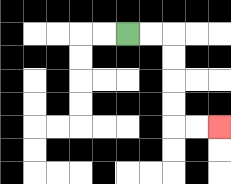{'start': '[5, 1]', 'end': '[9, 5]', 'path_directions': 'R,R,D,D,D,D,R,R', 'path_coordinates': '[[5, 1], [6, 1], [7, 1], [7, 2], [7, 3], [7, 4], [7, 5], [8, 5], [9, 5]]'}